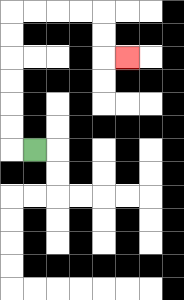{'start': '[1, 6]', 'end': '[5, 2]', 'path_directions': 'L,U,U,U,U,U,U,R,R,R,R,D,D,R', 'path_coordinates': '[[1, 6], [0, 6], [0, 5], [0, 4], [0, 3], [0, 2], [0, 1], [0, 0], [1, 0], [2, 0], [3, 0], [4, 0], [4, 1], [4, 2], [5, 2]]'}